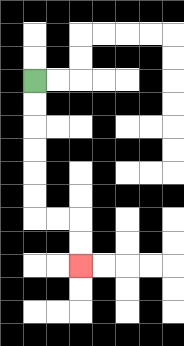{'start': '[1, 3]', 'end': '[3, 11]', 'path_directions': 'D,D,D,D,D,D,R,R,D,D', 'path_coordinates': '[[1, 3], [1, 4], [1, 5], [1, 6], [1, 7], [1, 8], [1, 9], [2, 9], [3, 9], [3, 10], [3, 11]]'}